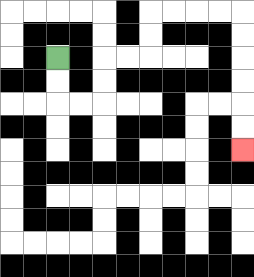{'start': '[2, 2]', 'end': '[10, 6]', 'path_directions': 'D,D,R,R,U,U,R,R,U,U,R,R,R,R,D,D,D,D,D,D', 'path_coordinates': '[[2, 2], [2, 3], [2, 4], [3, 4], [4, 4], [4, 3], [4, 2], [5, 2], [6, 2], [6, 1], [6, 0], [7, 0], [8, 0], [9, 0], [10, 0], [10, 1], [10, 2], [10, 3], [10, 4], [10, 5], [10, 6]]'}